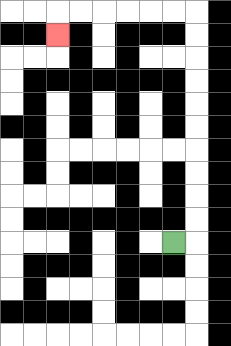{'start': '[7, 10]', 'end': '[2, 1]', 'path_directions': 'R,U,U,U,U,U,U,U,U,U,U,L,L,L,L,L,L,D', 'path_coordinates': '[[7, 10], [8, 10], [8, 9], [8, 8], [8, 7], [8, 6], [8, 5], [8, 4], [8, 3], [8, 2], [8, 1], [8, 0], [7, 0], [6, 0], [5, 0], [4, 0], [3, 0], [2, 0], [2, 1]]'}